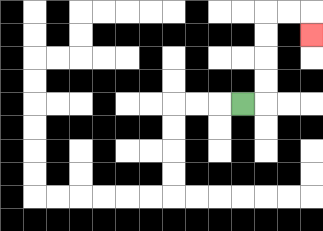{'start': '[10, 4]', 'end': '[13, 1]', 'path_directions': 'R,U,U,U,U,R,R,D', 'path_coordinates': '[[10, 4], [11, 4], [11, 3], [11, 2], [11, 1], [11, 0], [12, 0], [13, 0], [13, 1]]'}